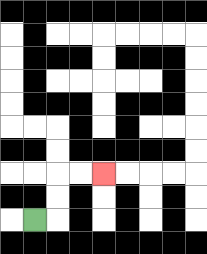{'start': '[1, 9]', 'end': '[4, 7]', 'path_directions': 'R,U,U,R,R', 'path_coordinates': '[[1, 9], [2, 9], [2, 8], [2, 7], [3, 7], [4, 7]]'}